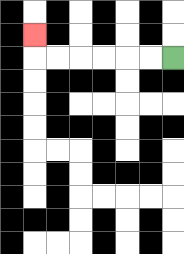{'start': '[7, 2]', 'end': '[1, 1]', 'path_directions': 'L,L,L,L,L,L,U', 'path_coordinates': '[[7, 2], [6, 2], [5, 2], [4, 2], [3, 2], [2, 2], [1, 2], [1, 1]]'}